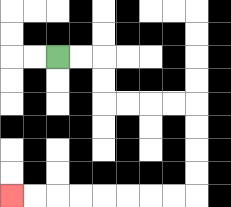{'start': '[2, 2]', 'end': '[0, 8]', 'path_directions': 'R,R,D,D,R,R,R,R,D,D,D,D,L,L,L,L,L,L,L,L', 'path_coordinates': '[[2, 2], [3, 2], [4, 2], [4, 3], [4, 4], [5, 4], [6, 4], [7, 4], [8, 4], [8, 5], [8, 6], [8, 7], [8, 8], [7, 8], [6, 8], [5, 8], [4, 8], [3, 8], [2, 8], [1, 8], [0, 8]]'}